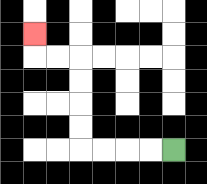{'start': '[7, 6]', 'end': '[1, 1]', 'path_directions': 'L,L,L,L,U,U,U,U,L,L,U', 'path_coordinates': '[[7, 6], [6, 6], [5, 6], [4, 6], [3, 6], [3, 5], [3, 4], [3, 3], [3, 2], [2, 2], [1, 2], [1, 1]]'}